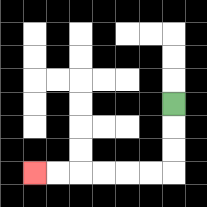{'start': '[7, 4]', 'end': '[1, 7]', 'path_directions': 'D,D,D,L,L,L,L,L,L', 'path_coordinates': '[[7, 4], [7, 5], [7, 6], [7, 7], [6, 7], [5, 7], [4, 7], [3, 7], [2, 7], [1, 7]]'}